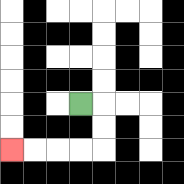{'start': '[3, 4]', 'end': '[0, 6]', 'path_directions': 'R,D,D,L,L,L,L', 'path_coordinates': '[[3, 4], [4, 4], [4, 5], [4, 6], [3, 6], [2, 6], [1, 6], [0, 6]]'}